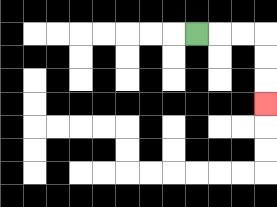{'start': '[8, 1]', 'end': '[11, 4]', 'path_directions': 'R,R,R,D,D,D', 'path_coordinates': '[[8, 1], [9, 1], [10, 1], [11, 1], [11, 2], [11, 3], [11, 4]]'}